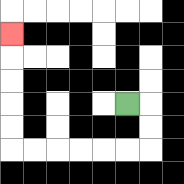{'start': '[5, 4]', 'end': '[0, 1]', 'path_directions': 'R,D,D,L,L,L,L,L,L,U,U,U,U,U', 'path_coordinates': '[[5, 4], [6, 4], [6, 5], [6, 6], [5, 6], [4, 6], [3, 6], [2, 6], [1, 6], [0, 6], [0, 5], [0, 4], [0, 3], [0, 2], [0, 1]]'}